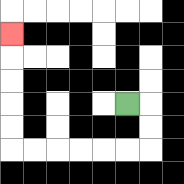{'start': '[5, 4]', 'end': '[0, 1]', 'path_directions': 'R,D,D,L,L,L,L,L,L,U,U,U,U,U', 'path_coordinates': '[[5, 4], [6, 4], [6, 5], [6, 6], [5, 6], [4, 6], [3, 6], [2, 6], [1, 6], [0, 6], [0, 5], [0, 4], [0, 3], [0, 2], [0, 1]]'}